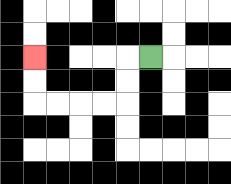{'start': '[6, 2]', 'end': '[1, 2]', 'path_directions': 'L,D,D,L,L,L,L,U,U', 'path_coordinates': '[[6, 2], [5, 2], [5, 3], [5, 4], [4, 4], [3, 4], [2, 4], [1, 4], [1, 3], [1, 2]]'}